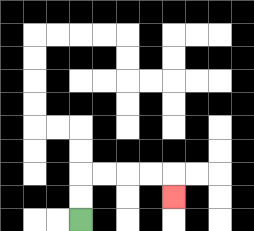{'start': '[3, 9]', 'end': '[7, 8]', 'path_directions': 'U,U,R,R,R,R,D', 'path_coordinates': '[[3, 9], [3, 8], [3, 7], [4, 7], [5, 7], [6, 7], [7, 7], [7, 8]]'}